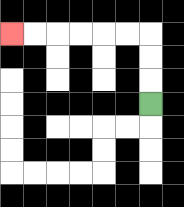{'start': '[6, 4]', 'end': '[0, 1]', 'path_directions': 'U,U,U,L,L,L,L,L,L', 'path_coordinates': '[[6, 4], [6, 3], [6, 2], [6, 1], [5, 1], [4, 1], [3, 1], [2, 1], [1, 1], [0, 1]]'}